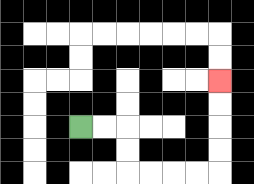{'start': '[3, 5]', 'end': '[9, 3]', 'path_directions': 'R,R,D,D,R,R,R,R,U,U,U,U', 'path_coordinates': '[[3, 5], [4, 5], [5, 5], [5, 6], [5, 7], [6, 7], [7, 7], [8, 7], [9, 7], [9, 6], [9, 5], [9, 4], [9, 3]]'}